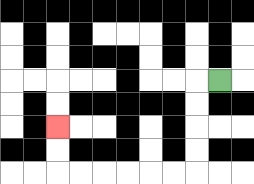{'start': '[9, 3]', 'end': '[2, 5]', 'path_directions': 'L,D,D,D,D,L,L,L,L,L,L,U,U', 'path_coordinates': '[[9, 3], [8, 3], [8, 4], [8, 5], [8, 6], [8, 7], [7, 7], [6, 7], [5, 7], [4, 7], [3, 7], [2, 7], [2, 6], [2, 5]]'}